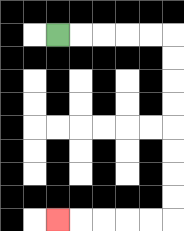{'start': '[2, 1]', 'end': '[2, 9]', 'path_directions': 'R,R,R,R,R,D,D,D,D,D,D,D,D,L,L,L,L,L', 'path_coordinates': '[[2, 1], [3, 1], [4, 1], [5, 1], [6, 1], [7, 1], [7, 2], [7, 3], [7, 4], [7, 5], [7, 6], [7, 7], [7, 8], [7, 9], [6, 9], [5, 9], [4, 9], [3, 9], [2, 9]]'}